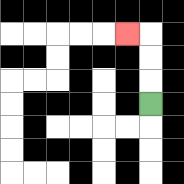{'start': '[6, 4]', 'end': '[5, 1]', 'path_directions': 'U,U,U,L', 'path_coordinates': '[[6, 4], [6, 3], [6, 2], [6, 1], [5, 1]]'}